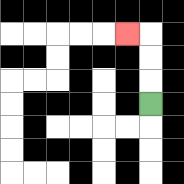{'start': '[6, 4]', 'end': '[5, 1]', 'path_directions': 'U,U,U,L', 'path_coordinates': '[[6, 4], [6, 3], [6, 2], [6, 1], [5, 1]]'}